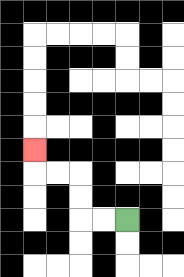{'start': '[5, 9]', 'end': '[1, 6]', 'path_directions': 'L,L,U,U,L,L,U', 'path_coordinates': '[[5, 9], [4, 9], [3, 9], [3, 8], [3, 7], [2, 7], [1, 7], [1, 6]]'}